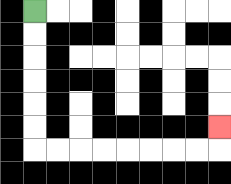{'start': '[1, 0]', 'end': '[9, 5]', 'path_directions': 'D,D,D,D,D,D,R,R,R,R,R,R,R,R,U', 'path_coordinates': '[[1, 0], [1, 1], [1, 2], [1, 3], [1, 4], [1, 5], [1, 6], [2, 6], [3, 6], [4, 6], [5, 6], [6, 6], [7, 6], [8, 6], [9, 6], [9, 5]]'}